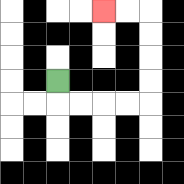{'start': '[2, 3]', 'end': '[4, 0]', 'path_directions': 'D,R,R,R,R,U,U,U,U,L,L', 'path_coordinates': '[[2, 3], [2, 4], [3, 4], [4, 4], [5, 4], [6, 4], [6, 3], [6, 2], [6, 1], [6, 0], [5, 0], [4, 0]]'}